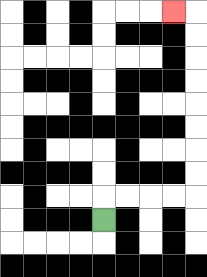{'start': '[4, 9]', 'end': '[7, 0]', 'path_directions': 'U,R,R,R,R,U,U,U,U,U,U,U,U,L', 'path_coordinates': '[[4, 9], [4, 8], [5, 8], [6, 8], [7, 8], [8, 8], [8, 7], [8, 6], [8, 5], [8, 4], [8, 3], [8, 2], [8, 1], [8, 0], [7, 0]]'}